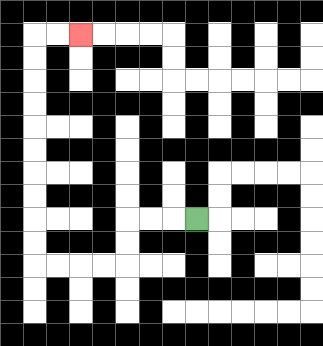{'start': '[8, 9]', 'end': '[3, 1]', 'path_directions': 'L,L,L,D,D,L,L,L,L,U,U,U,U,U,U,U,U,U,U,R,R', 'path_coordinates': '[[8, 9], [7, 9], [6, 9], [5, 9], [5, 10], [5, 11], [4, 11], [3, 11], [2, 11], [1, 11], [1, 10], [1, 9], [1, 8], [1, 7], [1, 6], [1, 5], [1, 4], [1, 3], [1, 2], [1, 1], [2, 1], [3, 1]]'}